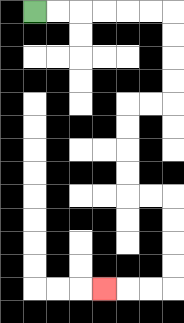{'start': '[1, 0]', 'end': '[4, 12]', 'path_directions': 'R,R,R,R,R,R,D,D,D,D,L,L,D,D,D,D,R,R,D,D,D,D,L,L,L', 'path_coordinates': '[[1, 0], [2, 0], [3, 0], [4, 0], [5, 0], [6, 0], [7, 0], [7, 1], [7, 2], [7, 3], [7, 4], [6, 4], [5, 4], [5, 5], [5, 6], [5, 7], [5, 8], [6, 8], [7, 8], [7, 9], [7, 10], [7, 11], [7, 12], [6, 12], [5, 12], [4, 12]]'}